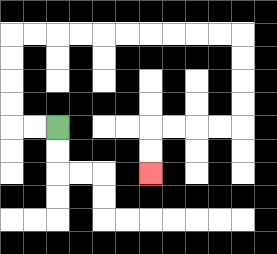{'start': '[2, 5]', 'end': '[6, 7]', 'path_directions': 'L,L,U,U,U,U,R,R,R,R,R,R,R,R,R,R,D,D,D,D,L,L,L,L,D,D', 'path_coordinates': '[[2, 5], [1, 5], [0, 5], [0, 4], [0, 3], [0, 2], [0, 1], [1, 1], [2, 1], [3, 1], [4, 1], [5, 1], [6, 1], [7, 1], [8, 1], [9, 1], [10, 1], [10, 2], [10, 3], [10, 4], [10, 5], [9, 5], [8, 5], [7, 5], [6, 5], [6, 6], [6, 7]]'}